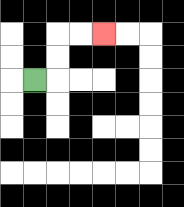{'start': '[1, 3]', 'end': '[4, 1]', 'path_directions': 'R,U,U,R,R', 'path_coordinates': '[[1, 3], [2, 3], [2, 2], [2, 1], [3, 1], [4, 1]]'}